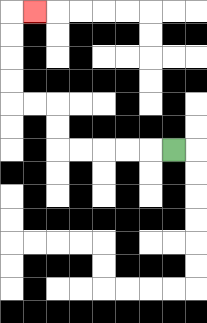{'start': '[7, 6]', 'end': '[1, 0]', 'path_directions': 'L,L,L,L,L,U,U,L,L,U,U,U,U,R', 'path_coordinates': '[[7, 6], [6, 6], [5, 6], [4, 6], [3, 6], [2, 6], [2, 5], [2, 4], [1, 4], [0, 4], [0, 3], [0, 2], [0, 1], [0, 0], [1, 0]]'}